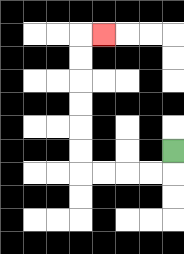{'start': '[7, 6]', 'end': '[4, 1]', 'path_directions': 'D,L,L,L,L,U,U,U,U,U,U,R', 'path_coordinates': '[[7, 6], [7, 7], [6, 7], [5, 7], [4, 7], [3, 7], [3, 6], [3, 5], [3, 4], [3, 3], [3, 2], [3, 1], [4, 1]]'}